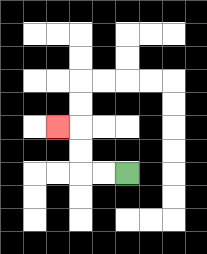{'start': '[5, 7]', 'end': '[2, 5]', 'path_directions': 'L,L,U,U,L', 'path_coordinates': '[[5, 7], [4, 7], [3, 7], [3, 6], [3, 5], [2, 5]]'}